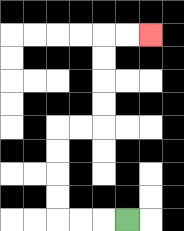{'start': '[5, 9]', 'end': '[6, 1]', 'path_directions': 'L,L,L,U,U,U,U,R,R,U,U,U,U,R,R', 'path_coordinates': '[[5, 9], [4, 9], [3, 9], [2, 9], [2, 8], [2, 7], [2, 6], [2, 5], [3, 5], [4, 5], [4, 4], [4, 3], [4, 2], [4, 1], [5, 1], [6, 1]]'}